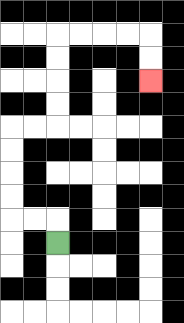{'start': '[2, 10]', 'end': '[6, 3]', 'path_directions': 'U,L,L,U,U,U,U,R,R,U,U,U,U,R,R,R,R,D,D', 'path_coordinates': '[[2, 10], [2, 9], [1, 9], [0, 9], [0, 8], [0, 7], [0, 6], [0, 5], [1, 5], [2, 5], [2, 4], [2, 3], [2, 2], [2, 1], [3, 1], [4, 1], [5, 1], [6, 1], [6, 2], [6, 3]]'}